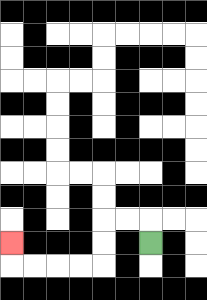{'start': '[6, 10]', 'end': '[0, 10]', 'path_directions': 'U,L,L,D,D,L,L,L,L,U', 'path_coordinates': '[[6, 10], [6, 9], [5, 9], [4, 9], [4, 10], [4, 11], [3, 11], [2, 11], [1, 11], [0, 11], [0, 10]]'}